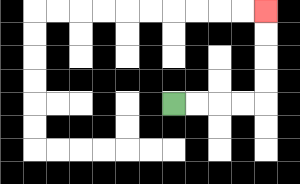{'start': '[7, 4]', 'end': '[11, 0]', 'path_directions': 'R,R,R,R,U,U,U,U', 'path_coordinates': '[[7, 4], [8, 4], [9, 4], [10, 4], [11, 4], [11, 3], [11, 2], [11, 1], [11, 0]]'}